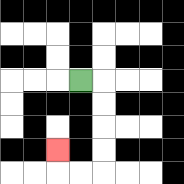{'start': '[3, 3]', 'end': '[2, 6]', 'path_directions': 'R,D,D,D,D,L,L,U', 'path_coordinates': '[[3, 3], [4, 3], [4, 4], [4, 5], [4, 6], [4, 7], [3, 7], [2, 7], [2, 6]]'}